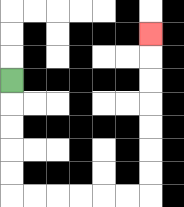{'start': '[0, 3]', 'end': '[6, 1]', 'path_directions': 'D,D,D,D,D,R,R,R,R,R,R,U,U,U,U,U,U,U', 'path_coordinates': '[[0, 3], [0, 4], [0, 5], [0, 6], [0, 7], [0, 8], [1, 8], [2, 8], [3, 8], [4, 8], [5, 8], [6, 8], [6, 7], [6, 6], [6, 5], [6, 4], [6, 3], [6, 2], [6, 1]]'}